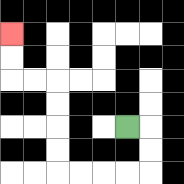{'start': '[5, 5]', 'end': '[0, 1]', 'path_directions': 'R,D,D,L,L,L,L,U,U,U,U,L,L,U,U', 'path_coordinates': '[[5, 5], [6, 5], [6, 6], [6, 7], [5, 7], [4, 7], [3, 7], [2, 7], [2, 6], [2, 5], [2, 4], [2, 3], [1, 3], [0, 3], [0, 2], [0, 1]]'}